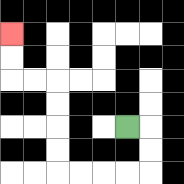{'start': '[5, 5]', 'end': '[0, 1]', 'path_directions': 'R,D,D,L,L,L,L,U,U,U,U,L,L,U,U', 'path_coordinates': '[[5, 5], [6, 5], [6, 6], [6, 7], [5, 7], [4, 7], [3, 7], [2, 7], [2, 6], [2, 5], [2, 4], [2, 3], [1, 3], [0, 3], [0, 2], [0, 1]]'}